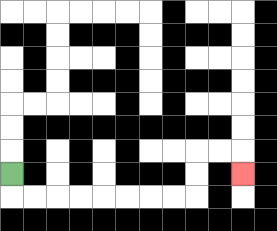{'start': '[0, 7]', 'end': '[10, 7]', 'path_directions': 'D,R,R,R,R,R,R,R,R,U,U,R,R,D', 'path_coordinates': '[[0, 7], [0, 8], [1, 8], [2, 8], [3, 8], [4, 8], [5, 8], [6, 8], [7, 8], [8, 8], [8, 7], [8, 6], [9, 6], [10, 6], [10, 7]]'}